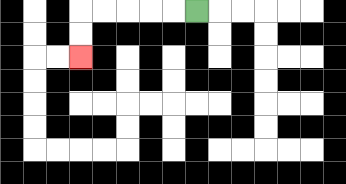{'start': '[8, 0]', 'end': '[3, 2]', 'path_directions': 'L,L,L,L,L,D,D', 'path_coordinates': '[[8, 0], [7, 0], [6, 0], [5, 0], [4, 0], [3, 0], [3, 1], [3, 2]]'}